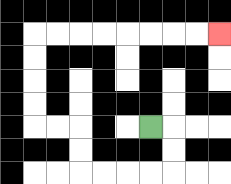{'start': '[6, 5]', 'end': '[9, 1]', 'path_directions': 'R,D,D,L,L,L,L,U,U,L,L,U,U,U,U,R,R,R,R,R,R,R,R', 'path_coordinates': '[[6, 5], [7, 5], [7, 6], [7, 7], [6, 7], [5, 7], [4, 7], [3, 7], [3, 6], [3, 5], [2, 5], [1, 5], [1, 4], [1, 3], [1, 2], [1, 1], [2, 1], [3, 1], [4, 1], [5, 1], [6, 1], [7, 1], [8, 1], [9, 1]]'}